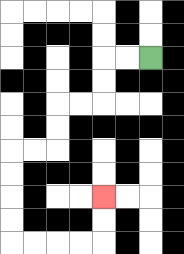{'start': '[6, 2]', 'end': '[4, 8]', 'path_directions': 'L,L,D,D,L,L,D,D,L,L,D,D,D,D,R,R,R,R,U,U', 'path_coordinates': '[[6, 2], [5, 2], [4, 2], [4, 3], [4, 4], [3, 4], [2, 4], [2, 5], [2, 6], [1, 6], [0, 6], [0, 7], [0, 8], [0, 9], [0, 10], [1, 10], [2, 10], [3, 10], [4, 10], [4, 9], [4, 8]]'}